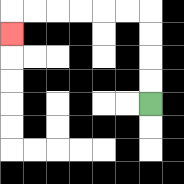{'start': '[6, 4]', 'end': '[0, 1]', 'path_directions': 'U,U,U,U,L,L,L,L,L,L,D', 'path_coordinates': '[[6, 4], [6, 3], [6, 2], [6, 1], [6, 0], [5, 0], [4, 0], [3, 0], [2, 0], [1, 0], [0, 0], [0, 1]]'}